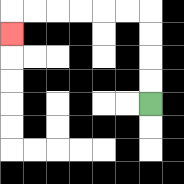{'start': '[6, 4]', 'end': '[0, 1]', 'path_directions': 'U,U,U,U,L,L,L,L,L,L,D', 'path_coordinates': '[[6, 4], [6, 3], [6, 2], [6, 1], [6, 0], [5, 0], [4, 0], [3, 0], [2, 0], [1, 0], [0, 0], [0, 1]]'}